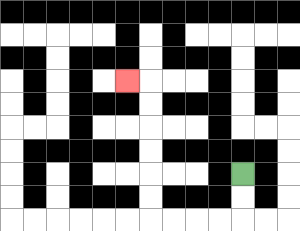{'start': '[10, 7]', 'end': '[5, 3]', 'path_directions': 'D,D,L,L,L,L,U,U,U,U,U,U,L', 'path_coordinates': '[[10, 7], [10, 8], [10, 9], [9, 9], [8, 9], [7, 9], [6, 9], [6, 8], [6, 7], [6, 6], [6, 5], [6, 4], [6, 3], [5, 3]]'}